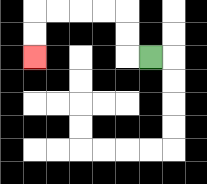{'start': '[6, 2]', 'end': '[1, 2]', 'path_directions': 'L,U,U,L,L,L,L,D,D', 'path_coordinates': '[[6, 2], [5, 2], [5, 1], [5, 0], [4, 0], [3, 0], [2, 0], [1, 0], [1, 1], [1, 2]]'}